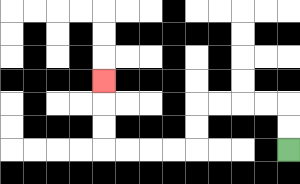{'start': '[12, 6]', 'end': '[4, 3]', 'path_directions': 'U,U,L,L,L,L,D,D,L,L,L,L,U,U,U', 'path_coordinates': '[[12, 6], [12, 5], [12, 4], [11, 4], [10, 4], [9, 4], [8, 4], [8, 5], [8, 6], [7, 6], [6, 6], [5, 6], [4, 6], [4, 5], [4, 4], [4, 3]]'}